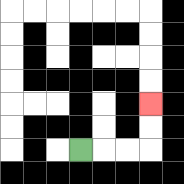{'start': '[3, 6]', 'end': '[6, 4]', 'path_directions': 'R,R,R,U,U', 'path_coordinates': '[[3, 6], [4, 6], [5, 6], [6, 6], [6, 5], [6, 4]]'}